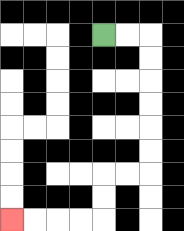{'start': '[4, 1]', 'end': '[0, 9]', 'path_directions': 'R,R,D,D,D,D,D,D,L,L,D,D,L,L,L,L', 'path_coordinates': '[[4, 1], [5, 1], [6, 1], [6, 2], [6, 3], [6, 4], [6, 5], [6, 6], [6, 7], [5, 7], [4, 7], [4, 8], [4, 9], [3, 9], [2, 9], [1, 9], [0, 9]]'}